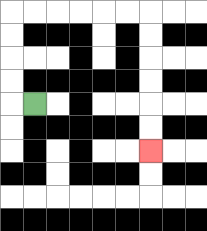{'start': '[1, 4]', 'end': '[6, 6]', 'path_directions': 'L,U,U,U,U,R,R,R,R,R,R,D,D,D,D,D,D', 'path_coordinates': '[[1, 4], [0, 4], [0, 3], [0, 2], [0, 1], [0, 0], [1, 0], [2, 0], [3, 0], [4, 0], [5, 0], [6, 0], [6, 1], [6, 2], [6, 3], [6, 4], [6, 5], [6, 6]]'}